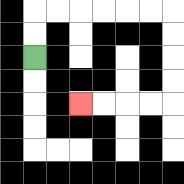{'start': '[1, 2]', 'end': '[3, 4]', 'path_directions': 'U,U,R,R,R,R,R,R,D,D,D,D,L,L,L,L', 'path_coordinates': '[[1, 2], [1, 1], [1, 0], [2, 0], [3, 0], [4, 0], [5, 0], [6, 0], [7, 0], [7, 1], [7, 2], [7, 3], [7, 4], [6, 4], [5, 4], [4, 4], [3, 4]]'}